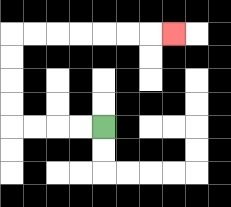{'start': '[4, 5]', 'end': '[7, 1]', 'path_directions': 'L,L,L,L,U,U,U,U,R,R,R,R,R,R,R', 'path_coordinates': '[[4, 5], [3, 5], [2, 5], [1, 5], [0, 5], [0, 4], [0, 3], [0, 2], [0, 1], [1, 1], [2, 1], [3, 1], [4, 1], [5, 1], [6, 1], [7, 1]]'}